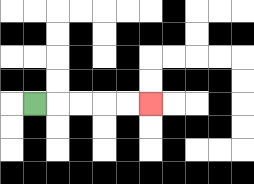{'start': '[1, 4]', 'end': '[6, 4]', 'path_directions': 'R,R,R,R,R', 'path_coordinates': '[[1, 4], [2, 4], [3, 4], [4, 4], [5, 4], [6, 4]]'}